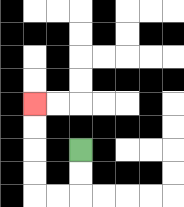{'start': '[3, 6]', 'end': '[1, 4]', 'path_directions': 'D,D,L,L,U,U,U,U', 'path_coordinates': '[[3, 6], [3, 7], [3, 8], [2, 8], [1, 8], [1, 7], [1, 6], [1, 5], [1, 4]]'}